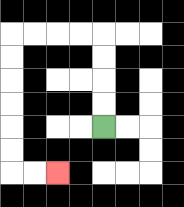{'start': '[4, 5]', 'end': '[2, 7]', 'path_directions': 'U,U,U,U,L,L,L,L,D,D,D,D,D,D,R,R', 'path_coordinates': '[[4, 5], [4, 4], [4, 3], [4, 2], [4, 1], [3, 1], [2, 1], [1, 1], [0, 1], [0, 2], [0, 3], [0, 4], [0, 5], [0, 6], [0, 7], [1, 7], [2, 7]]'}